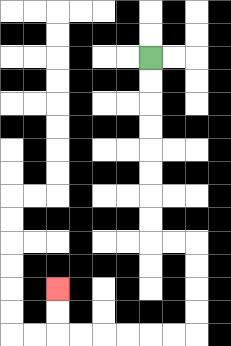{'start': '[6, 2]', 'end': '[2, 12]', 'path_directions': 'D,D,D,D,D,D,D,D,R,R,D,D,D,D,L,L,L,L,L,L,U,U', 'path_coordinates': '[[6, 2], [6, 3], [6, 4], [6, 5], [6, 6], [6, 7], [6, 8], [6, 9], [6, 10], [7, 10], [8, 10], [8, 11], [8, 12], [8, 13], [8, 14], [7, 14], [6, 14], [5, 14], [4, 14], [3, 14], [2, 14], [2, 13], [2, 12]]'}